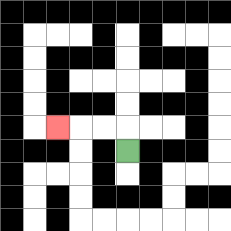{'start': '[5, 6]', 'end': '[2, 5]', 'path_directions': 'U,L,L,L', 'path_coordinates': '[[5, 6], [5, 5], [4, 5], [3, 5], [2, 5]]'}